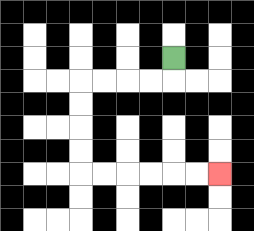{'start': '[7, 2]', 'end': '[9, 7]', 'path_directions': 'D,L,L,L,L,D,D,D,D,R,R,R,R,R,R', 'path_coordinates': '[[7, 2], [7, 3], [6, 3], [5, 3], [4, 3], [3, 3], [3, 4], [3, 5], [3, 6], [3, 7], [4, 7], [5, 7], [6, 7], [7, 7], [8, 7], [9, 7]]'}